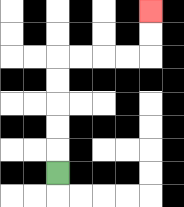{'start': '[2, 7]', 'end': '[6, 0]', 'path_directions': 'U,U,U,U,U,R,R,R,R,U,U', 'path_coordinates': '[[2, 7], [2, 6], [2, 5], [2, 4], [2, 3], [2, 2], [3, 2], [4, 2], [5, 2], [6, 2], [6, 1], [6, 0]]'}